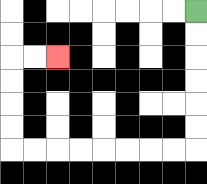{'start': '[8, 0]', 'end': '[2, 2]', 'path_directions': 'D,D,D,D,D,D,L,L,L,L,L,L,L,L,U,U,U,U,R,R', 'path_coordinates': '[[8, 0], [8, 1], [8, 2], [8, 3], [8, 4], [8, 5], [8, 6], [7, 6], [6, 6], [5, 6], [4, 6], [3, 6], [2, 6], [1, 6], [0, 6], [0, 5], [0, 4], [0, 3], [0, 2], [1, 2], [2, 2]]'}